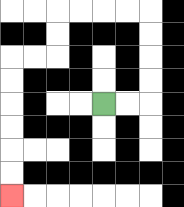{'start': '[4, 4]', 'end': '[0, 8]', 'path_directions': 'R,R,U,U,U,U,L,L,L,L,D,D,L,L,D,D,D,D,D,D', 'path_coordinates': '[[4, 4], [5, 4], [6, 4], [6, 3], [6, 2], [6, 1], [6, 0], [5, 0], [4, 0], [3, 0], [2, 0], [2, 1], [2, 2], [1, 2], [0, 2], [0, 3], [0, 4], [0, 5], [0, 6], [0, 7], [0, 8]]'}